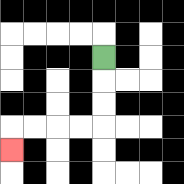{'start': '[4, 2]', 'end': '[0, 6]', 'path_directions': 'D,D,D,L,L,L,L,D', 'path_coordinates': '[[4, 2], [4, 3], [4, 4], [4, 5], [3, 5], [2, 5], [1, 5], [0, 5], [0, 6]]'}